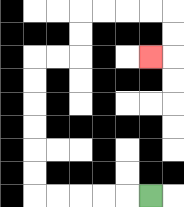{'start': '[6, 8]', 'end': '[6, 2]', 'path_directions': 'L,L,L,L,L,U,U,U,U,U,U,R,R,U,U,R,R,R,R,D,D,L', 'path_coordinates': '[[6, 8], [5, 8], [4, 8], [3, 8], [2, 8], [1, 8], [1, 7], [1, 6], [1, 5], [1, 4], [1, 3], [1, 2], [2, 2], [3, 2], [3, 1], [3, 0], [4, 0], [5, 0], [6, 0], [7, 0], [7, 1], [7, 2], [6, 2]]'}